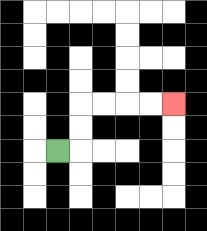{'start': '[2, 6]', 'end': '[7, 4]', 'path_directions': 'R,U,U,R,R,R,R', 'path_coordinates': '[[2, 6], [3, 6], [3, 5], [3, 4], [4, 4], [5, 4], [6, 4], [7, 4]]'}